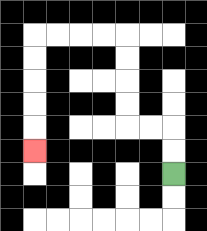{'start': '[7, 7]', 'end': '[1, 6]', 'path_directions': 'U,U,L,L,U,U,U,U,L,L,L,L,D,D,D,D,D', 'path_coordinates': '[[7, 7], [7, 6], [7, 5], [6, 5], [5, 5], [5, 4], [5, 3], [5, 2], [5, 1], [4, 1], [3, 1], [2, 1], [1, 1], [1, 2], [1, 3], [1, 4], [1, 5], [1, 6]]'}